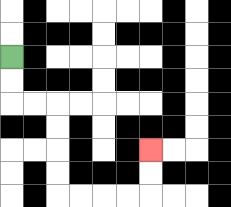{'start': '[0, 2]', 'end': '[6, 6]', 'path_directions': 'D,D,R,R,D,D,D,D,R,R,R,R,U,U', 'path_coordinates': '[[0, 2], [0, 3], [0, 4], [1, 4], [2, 4], [2, 5], [2, 6], [2, 7], [2, 8], [3, 8], [4, 8], [5, 8], [6, 8], [6, 7], [6, 6]]'}